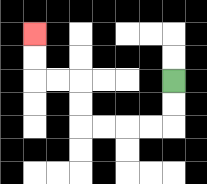{'start': '[7, 3]', 'end': '[1, 1]', 'path_directions': 'D,D,L,L,L,L,U,U,L,L,U,U', 'path_coordinates': '[[7, 3], [7, 4], [7, 5], [6, 5], [5, 5], [4, 5], [3, 5], [3, 4], [3, 3], [2, 3], [1, 3], [1, 2], [1, 1]]'}